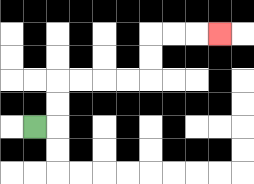{'start': '[1, 5]', 'end': '[9, 1]', 'path_directions': 'R,U,U,R,R,R,R,U,U,R,R,R', 'path_coordinates': '[[1, 5], [2, 5], [2, 4], [2, 3], [3, 3], [4, 3], [5, 3], [6, 3], [6, 2], [6, 1], [7, 1], [8, 1], [9, 1]]'}